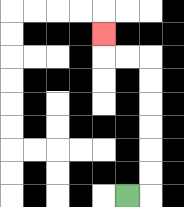{'start': '[5, 8]', 'end': '[4, 1]', 'path_directions': 'R,U,U,U,U,U,U,L,L,U', 'path_coordinates': '[[5, 8], [6, 8], [6, 7], [6, 6], [6, 5], [6, 4], [6, 3], [6, 2], [5, 2], [4, 2], [4, 1]]'}